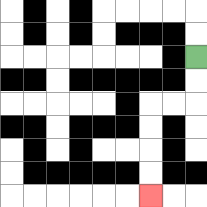{'start': '[8, 2]', 'end': '[6, 8]', 'path_directions': 'D,D,L,L,D,D,D,D', 'path_coordinates': '[[8, 2], [8, 3], [8, 4], [7, 4], [6, 4], [6, 5], [6, 6], [6, 7], [6, 8]]'}